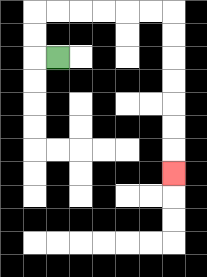{'start': '[2, 2]', 'end': '[7, 7]', 'path_directions': 'L,U,U,R,R,R,R,R,R,D,D,D,D,D,D,D', 'path_coordinates': '[[2, 2], [1, 2], [1, 1], [1, 0], [2, 0], [3, 0], [4, 0], [5, 0], [6, 0], [7, 0], [7, 1], [7, 2], [7, 3], [7, 4], [7, 5], [7, 6], [7, 7]]'}